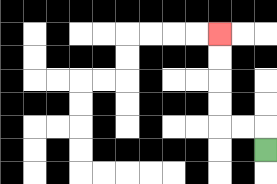{'start': '[11, 6]', 'end': '[9, 1]', 'path_directions': 'U,L,L,U,U,U,U', 'path_coordinates': '[[11, 6], [11, 5], [10, 5], [9, 5], [9, 4], [9, 3], [9, 2], [9, 1]]'}